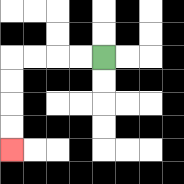{'start': '[4, 2]', 'end': '[0, 6]', 'path_directions': 'L,L,L,L,D,D,D,D', 'path_coordinates': '[[4, 2], [3, 2], [2, 2], [1, 2], [0, 2], [0, 3], [0, 4], [0, 5], [0, 6]]'}